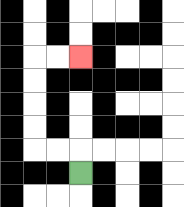{'start': '[3, 7]', 'end': '[3, 2]', 'path_directions': 'U,L,L,U,U,U,U,R,R', 'path_coordinates': '[[3, 7], [3, 6], [2, 6], [1, 6], [1, 5], [1, 4], [1, 3], [1, 2], [2, 2], [3, 2]]'}